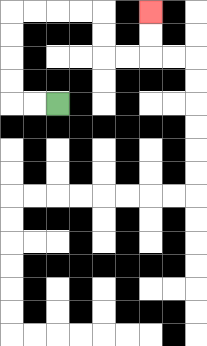{'start': '[2, 4]', 'end': '[6, 0]', 'path_directions': 'L,L,U,U,U,U,R,R,R,R,D,D,R,R,U,U', 'path_coordinates': '[[2, 4], [1, 4], [0, 4], [0, 3], [0, 2], [0, 1], [0, 0], [1, 0], [2, 0], [3, 0], [4, 0], [4, 1], [4, 2], [5, 2], [6, 2], [6, 1], [6, 0]]'}